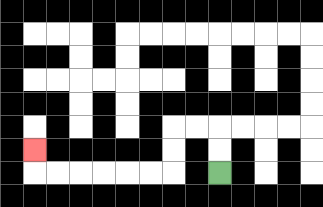{'start': '[9, 7]', 'end': '[1, 6]', 'path_directions': 'U,U,L,L,D,D,L,L,L,L,L,L,U', 'path_coordinates': '[[9, 7], [9, 6], [9, 5], [8, 5], [7, 5], [7, 6], [7, 7], [6, 7], [5, 7], [4, 7], [3, 7], [2, 7], [1, 7], [1, 6]]'}